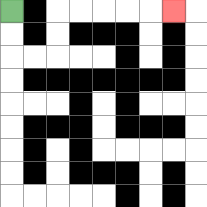{'start': '[0, 0]', 'end': '[7, 0]', 'path_directions': 'D,D,R,R,U,U,R,R,R,R,R', 'path_coordinates': '[[0, 0], [0, 1], [0, 2], [1, 2], [2, 2], [2, 1], [2, 0], [3, 0], [4, 0], [5, 0], [6, 0], [7, 0]]'}